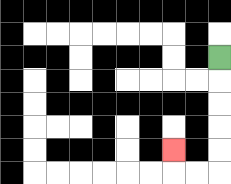{'start': '[9, 2]', 'end': '[7, 6]', 'path_directions': 'D,D,D,D,D,L,L,U', 'path_coordinates': '[[9, 2], [9, 3], [9, 4], [9, 5], [9, 6], [9, 7], [8, 7], [7, 7], [7, 6]]'}